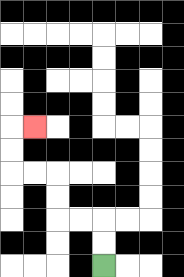{'start': '[4, 11]', 'end': '[1, 5]', 'path_directions': 'U,U,L,L,U,U,L,L,U,U,R', 'path_coordinates': '[[4, 11], [4, 10], [4, 9], [3, 9], [2, 9], [2, 8], [2, 7], [1, 7], [0, 7], [0, 6], [0, 5], [1, 5]]'}